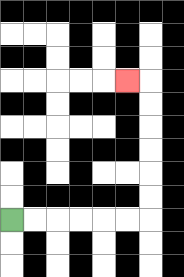{'start': '[0, 9]', 'end': '[5, 3]', 'path_directions': 'R,R,R,R,R,R,U,U,U,U,U,U,L', 'path_coordinates': '[[0, 9], [1, 9], [2, 9], [3, 9], [4, 9], [5, 9], [6, 9], [6, 8], [6, 7], [6, 6], [6, 5], [6, 4], [6, 3], [5, 3]]'}